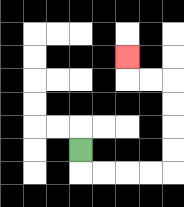{'start': '[3, 6]', 'end': '[5, 2]', 'path_directions': 'D,R,R,R,R,U,U,U,U,L,L,U', 'path_coordinates': '[[3, 6], [3, 7], [4, 7], [5, 7], [6, 7], [7, 7], [7, 6], [7, 5], [7, 4], [7, 3], [6, 3], [5, 3], [5, 2]]'}